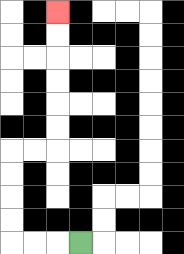{'start': '[3, 10]', 'end': '[2, 0]', 'path_directions': 'L,L,L,U,U,U,U,R,R,U,U,U,U,U,U', 'path_coordinates': '[[3, 10], [2, 10], [1, 10], [0, 10], [0, 9], [0, 8], [0, 7], [0, 6], [1, 6], [2, 6], [2, 5], [2, 4], [2, 3], [2, 2], [2, 1], [2, 0]]'}